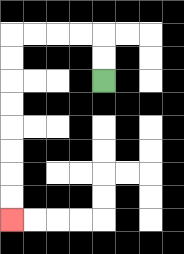{'start': '[4, 3]', 'end': '[0, 9]', 'path_directions': 'U,U,L,L,L,L,D,D,D,D,D,D,D,D', 'path_coordinates': '[[4, 3], [4, 2], [4, 1], [3, 1], [2, 1], [1, 1], [0, 1], [0, 2], [0, 3], [0, 4], [0, 5], [0, 6], [0, 7], [0, 8], [0, 9]]'}